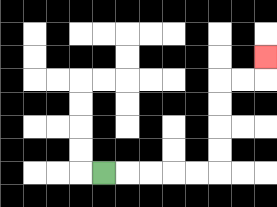{'start': '[4, 7]', 'end': '[11, 2]', 'path_directions': 'R,R,R,R,R,U,U,U,U,R,R,U', 'path_coordinates': '[[4, 7], [5, 7], [6, 7], [7, 7], [8, 7], [9, 7], [9, 6], [9, 5], [9, 4], [9, 3], [10, 3], [11, 3], [11, 2]]'}